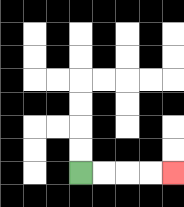{'start': '[3, 7]', 'end': '[7, 7]', 'path_directions': 'R,R,R,R', 'path_coordinates': '[[3, 7], [4, 7], [5, 7], [6, 7], [7, 7]]'}